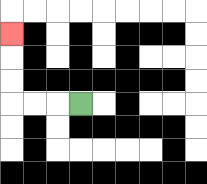{'start': '[3, 4]', 'end': '[0, 1]', 'path_directions': 'L,L,L,U,U,U', 'path_coordinates': '[[3, 4], [2, 4], [1, 4], [0, 4], [0, 3], [0, 2], [0, 1]]'}